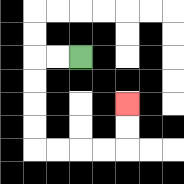{'start': '[3, 2]', 'end': '[5, 4]', 'path_directions': 'L,L,D,D,D,D,R,R,R,R,U,U', 'path_coordinates': '[[3, 2], [2, 2], [1, 2], [1, 3], [1, 4], [1, 5], [1, 6], [2, 6], [3, 6], [4, 6], [5, 6], [5, 5], [5, 4]]'}